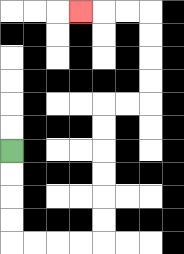{'start': '[0, 6]', 'end': '[3, 0]', 'path_directions': 'D,D,D,D,R,R,R,R,U,U,U,U,U,U,R,R,U,U,U,U,L,L,L', 'path_coordinates': '[[0, 6], [0, 7], [0, 8], [0, 9], [0, 10], [1, 10], [2, 10], [3, 10], [4, 10], [4, 9], [4, 8], [4, 7], [4, 6], [4, 5], [4, 4], [5, 4], [6, 4], [6, 3], [6, 2], [6, 1], [6, 0], [5, 0], [4, 0], [3, 0]]'}